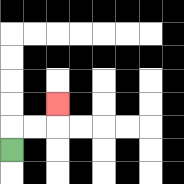{'start': '[0, 6]', 'end': '[2, 4]', 'path_directions': 'U,R,R,U', 'path_coordinates': '[[0, 6], [0, 5], [1, 5], [2, 5], [2, 4]]'}